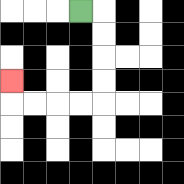{'start': '[3, 0]', 'end': '[0, 3]', 'path_directions': 'R,D,D,D,D,L,L,L,L,U', 'path_coordinates': '[[3, 0], [4, 0], [4, 1], [4, 2], [4, 3], [4, 4], [3, 4], [2, 4], [1, 4], [0, 4], [0, 3]]'}